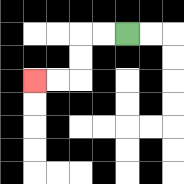{'start': '[5, 1]', 'end': '[1, 3]', 'path_directions': 'L,L,D,D,L,L', 'path_coordinates': '[[5, 1], [4, 1], [3, 1], [3, 2], [3, 3], [2, 3], [1, 3]]'}